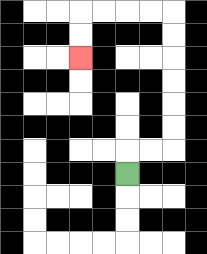{'start': '[5, 7]', 'end': '[3, 2]', 'path_directions': 'U,R,R,U,U,U,U,U,U,L,L,L,L,D,D', 'path_coordinates': '[[5, 7], [5, 6], [6, 6], [7, 6], [7, 5], [7, 4], [7, 3], [7, 2], [7, 1], [7, 0], [6, 0], [5, 0], [4, 0], [3, 0], [3, 1], [3, 2]]'}